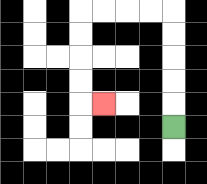{'start': '[7, 5]', 'end': '[4, 4]', 'path_directions': 'U,U,U,U,U,L,L,L,L,D,D,D,D,R', 'path_coordinates': '[[7, 5], [7, 4], [7, 3], [7, 2], [7, 1], [7, 0], [6, 0], [5, 0], [4, 0], [3, 0], [3, 1], [3, 2], [3, 3], [3, 4], [4, 4]]'}